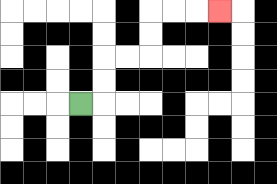{'start': '[3, 4]', 'end': '[9, 0]', 'path_directions': 'R,U,U,R,R,U,U,R,R,R', 'path_coordinates': '[[3, 4], [4, 4], [4, 3], [4, 2], [5, 2], [6, 2], [6, 1], [6, 0], [7, 0], [8, 0], [9, 0]]'}